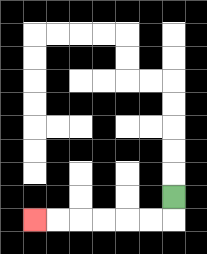{'start': '[7, 8]', 'end': '[1, 9]', 'path_directions': 'D,L,L,L,L,L,L', 'path_coordinates': '[[7, 8], [7, 9], [6, 9], [5, 9], [4, 9], [3, 9], [2, 9], [1, 9]]'}